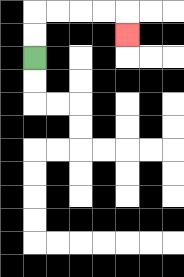{'start': '[1, 2]', 'end': '[5, 1]', 'path_directions': 'U,U,R,R,R,R,D', 'path_coordinates': '[[1, 2], [1, 1], [1, 0], [2, 0], [3, 0], [4, 0], [5, 0], [5, 1]]'}